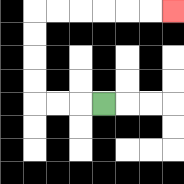{'start': '[4, 4]', 'end': '[7, 0]', 'path_directions': 'L,L,L,U,U,U,U,R,R,R,R,R,R', 'path_coordinates': '[[4, 4], [3, 4], [2, 4], [1, 4], [1, 3], [1, 2], [1, 1], [1, 0], [2, 0], [3, 0], [4, 0], [5, 0], [6, 0], [7, 0]]'}